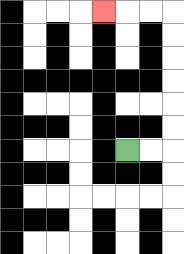{'start': '[5, 6]', 'end': '[4, 0]', 'path_directions': 'R,R,U,U,U,U,U,U,L,L,L', 'path_coordinates': '[[5, 6], [6, 6], [7, 6], [7, 5], [7, 4], [7, 3], [7, 2], [7, 1], [7, 0], [6, 0], [5, 0], [4, 0]]'}